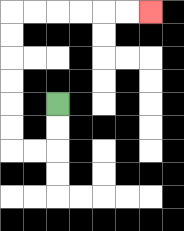{'start': '[2, 4]', 'end': '[6, 0]', 'path_directions': 'D,D,L,L,U,U,U,U,U,U,R,R,R,R,R,R', 'path_coordinates': '[[2, 4], [2, 5], [2, 6], [1, 6], [0, 6], [0, 5], [0, 4], [0, 3], [0, 2], [0, 1], [0, 0], [1, 0], [2, 0], [3, 0], [4, 0], [5, 0], [6, 0]]'}